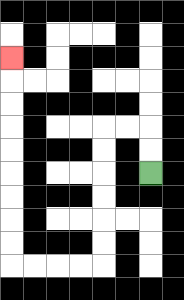{'start': '[6, 7]', 'end': '[0, 2]', 'path_directions': 'U,U,L,L,D,D,D,D,D,D,L,L,L,L,U,U,U,U,U,U,U,U,U', 'path_coordinates': '[[6, 7], [6, 6], [6, 5], [5, 5], [4, 5], [4, 6], [4, 7], [4, 8], [4, 9], [4, 10], [4, 11], [3, 11], [2, 11], [1, 11], [0, 11], [0, 10], [0, 9], [0, 8], [0, 7], [0, 6], [0, 5], [0, 4], [0, 3], [0, 2]]'}